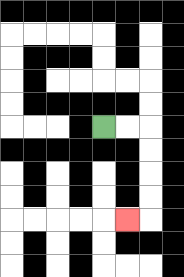{'start': '[4, 5]', 'end': '[5, 9]', 'path_directions': 'R,R,D,D,D,D,L', 'path_coordinates': '[[4, 5], [5, 5], [6, 5], [6, 6], [6, 7], [6, 8], [6, 9], [5, 9]]'}